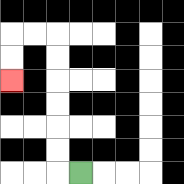{'start': '[3, 7]', 'end': '[0, 3]', 'path_directions': 'L,U,U,U,U,U,U,L,L,D,D', 'path_coordinates': '[[3, 7], [2, 7], [2, 6], [2, 5], [2, 4], [2, 3], [2, 2], [2, 1], [1, 1], [0, 1], [0, 2], [0, 3]]'}